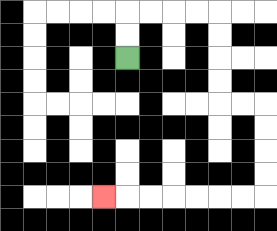{'start': '[5, 2]', 'end': '[4, 8]', 'path_directions': 'U,U,R,R,R,R,D,D,D,D,R,R,D,D,D,D,L,L,L,L,L,L,L', 'path_coordinates': '[[5, 2], [5, 1], [5, 0], [6, 0], [7, 0], [8, 0], [9, 0], [9, 1], [9, 2], [9, 3], [9, 4], [10, 4], [11, 4], [11, 5], [11, 6], [11, 7], [11, 8], [10, 8], [9, 8], [8, 8], [7, 8], [6, 8], [5, 8], [4, 8]]'}